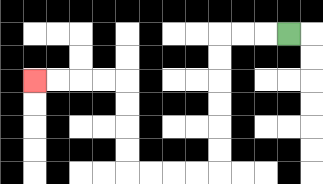{'start': '[12, 1]', 'end': '[1, 3]', 'path_directions': 'L,L,L,D,D,D,D,D,D,L,L,L,L,U,U,U,U,L,L,L,L', 'path_coordinates': '[[12, 1], [11, 1], [10, 1], [9, 1], [9, 2], [9, 3], [9, 4], [9, 5], [9, 6], [9, 7], [8, 7], [7, 7], [6, 7], [5, 7], [5, 6], [5, 5], [5, 4], [5, 3], [4, 3], [3, 3], [2, 3], [1, 3]]'}